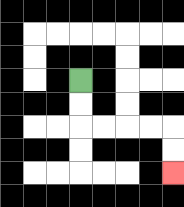{'start': '[3, 3]', 'end': '[7, 7]', 'path_directions': 'D,D,R,R,R,R,D,D', 'path_coordinates': '[[3, 3], [3, 4], [3, 5], [4, 5], [5, 5], [6, 5], [7, 5], [7, 6], [7, 7]]'}